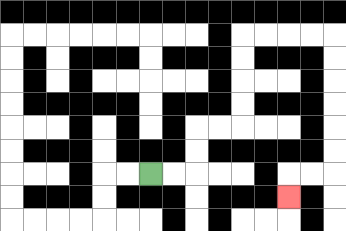{'start': '[6, 7]', 'end': '[12, 8]', 'path_directions': 'R,R,U,U,R,R,U,U,U,U,R,R,R,R,D,D,D,D,D,D,L,L,D', 'path_coordinates': '[[6, 7], [7, 7], [8, 7], [8, 6], [8, 5], [9, 5], [10, 5], [10, 4], [10, 3], [10, 2], [10, 1], [11, 1], [12, 1], [13, 1], [14, 1], [14, 2], [14, 3], [14, 4], [14, 5], [14, 6], [14, 7], [13, 7], [12, 7], [12, 8]]'}